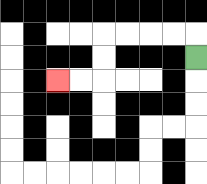{'start': '[8, 2]', 'end': '[2, 3]', 'path_directions': 'U,L,L,L,L,D,D,L,L', 'path_coordinates': '[[8, 2], [8, 1], [7, 1], [6, 1], [5, 1], [4, 1], [4, 2], [4, 3], [3, 3], [2, 3]]'}